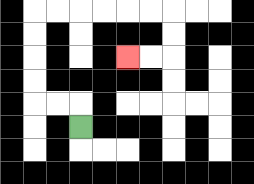{'start': '[3, 5]', 'end': '[5, 2]', 'path_directions': 'U,L,L,U,U,U,U,R,R,R,R,R,R,D,D,L,L', 'path_coordinates': '[[3, 5], [3, 4], [2, 4], [1, 4], [1, 3], [1, 2], [1, 1], [1, 0], [2, 0], [3, 0], [4, 0], [5, 0], [6, 0], [7, 0], [7, 1], [7, 2], [6, 2], [5, 2]]'}